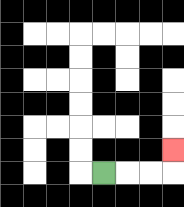{'start': '[4, 7]', 'end': '[7, 6]', 'path_directions': 'R,R,R,U', 'path_coordinates': '[[4, 7], [5, 7], [6, 7], [7, 7], [7, 6]]'}